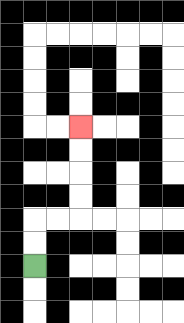{'start': '[1, 11]', 'end': '[3, 5]', 'path_directions': 'U,U,R,R,U,U,U,U', 'path_coordinates': '[[1, 11], [1, 10], [1, 9], [2, 9], [3, 9], [3, 8], [3, 7], [3, 6], [3, 5]]'}